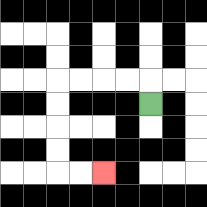{'start': '[6, 4]', 'end': '[4, 7]', 'path_directions': 'U,L,L,L,L,D,D,D,D,R,R', 'path_coordinates': '[[6, 4], [6, 3], [5, 3], [4, 3], [3, 3], [2, 3], [2, 4], [2, 5], [2, 6], [2, 7], [3, 7], [4, 7]]'}